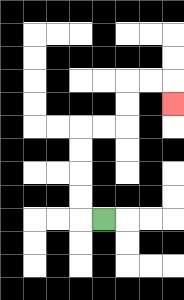{'start': '[4, 9]', 'end': '[7, 4]', 'path_directions': 'L,U,U,U,U,R,R,U,U,R,R,D', 'path_coordinates': '[[4, 9], [3, 9], [3, 8], [3, 7], [3, 6], [3, 5], [4, 5], [5, 5], [5, 4], [5, 3], [6, 3], [7, 3], [7, 4]]'}